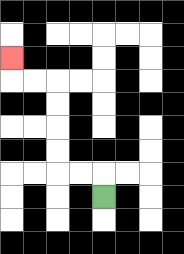{'start': '[4, 8]', 'end': '[0, 2]', 'path_directions': 'U,L,L,U,U,U,U,L,L,U', 'path_coordinates': '[[4, 8], [4, 7], [3, 7], [2, 7], [2, 6], [2, 5], [2, 4], [2, 3], [1, 3], [0, 3], [0, 2]]'}